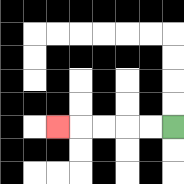{'start': '[7, 5]', 'end': '[2, 5]', 'path_directions': 'L,L,L,L,L', 'path_coordinates': '[[7, 5], [6, 5], [5, 5], [4, 5], [3, 5], [2, 5]]'}